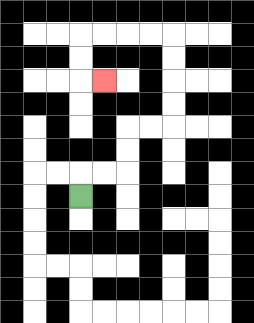{'start': '[3, 8]', 'end': '[4, 3]', 'path_directions': 'U,R,R,U,U,R,R,U,U,U,U,L,L,L,L,D,D,R', 'path_coordinates': '[[3, 8], [3, 7], [4, 7], [5, 7], [5, 6], [5, 5], [6, 5], [7, 5], [7, 4], [7, 3], [7, 2], [7, 1], [6, 1], [5, 1], [4, 1], [3, 1], [3, 2], [3, 3], [4, 3]]'}